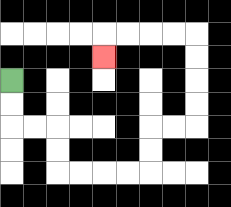{'start': '[0, 3]', 'end': '[4, 2]', 'path_directions': 'D,D,R,R,D,D,R,R,R,R,U,U,R,R,U,U,U,U,L,L,L,L,D', 'path_coordinates': '[[0, 3], [0, 4], [0, 5], [1, 5], [2, 5], [2, 6], [2, 7], [3, 7], [4, 7], [5, 7], [6, 7], [6, 6], [6, 5], [7, 5], [8, 5], [8, 4], [8, 3], [8, 2], [8, 1], [7, 1], [6, 1], [5, 1], [4, 1], [4, 2]]'}